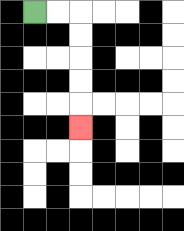{'start': '[1, 0]', 'end': '[3, 5]', 'path_directions': 'R,R,D,D,D,D,D', 'path_coordinates': '[[1, 0], [2, 0], [3, 0], [3, 1], [3, 2], [3, 3], [3, 4], [3, 5]]'}